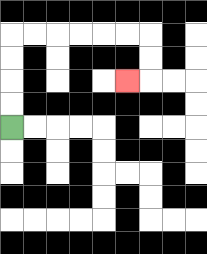{'start': '[0, 5]', 'end': '[5, 3]', 'path_directions': 'U,U,U,U,R,R,R,R,R,R,D,D,L', 'path_coordinates': '[[0, 5], [0, 4], [0, 3], [0, 2], [0, 1], [1, 1], [2, 1], [3, 1], [4, 1], [5, 1], [6, 1], [6, 2], [6, 3], [5, 3]]'}